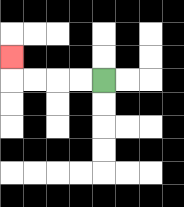{'start': '[4, 3]', 'end': '[0, 2]', 'path_directions': 'L,L,L,L,U', 'path_coordinates': '[[4, 3], [3, 3], [2, 3], [1, 3], [0, 3], [0, 2]]'}